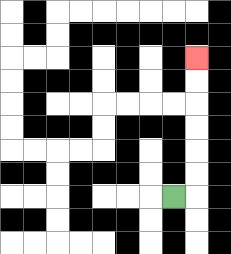{'start': '[7, 8]', 'end': '[8, 2]', 'path_directions': 'R,U,U,U,U,U,U', 'path_coordinates': '[[7, 8], [8, 8], [8, 7], [8, 6], [8, 5], [8, 4], [8, 3], [8, 2]]'}